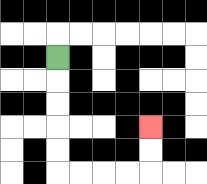{'start': '[2, 2]', 'end': '[6, 5]', 'path_directions': 'D,D,D,D,D,R,R,R,R,U,U', 'path_coordinates': '[[2, 2], [2, 3], [2, 4], [2, 5], [2, 6], [2, 7], [3, 7], [4, 7], [5, 7], [6, 7], [6, 6], [6, 5]]'}